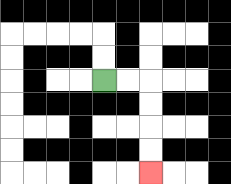{'start': '[4, 3]', 'end': '[6, 7]', 'path_directions': 'R,R,D,D,D,D', 'path_coordinates': '[[4, 3], [5, 3], [6, 3], [6, 4], [6, 5], [6, 6], [6, 7]]'}